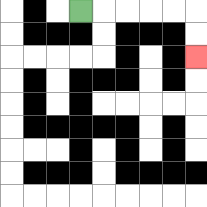{'start': '[3, 0]', 'end': '[8, 2]', 'path_directions': 'R,R,R,R,R,D,D', 'path_coordinates': '[[3, 0], [4, 0], [5, 0], [6, 0], [7, 0], [8, 0], [8, 1], [8, 2]]'}